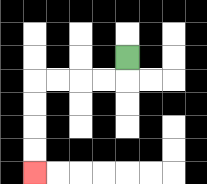{'start': '[5, 2]', 'end': '[1, 7]', 'path_directions': 'D,L,L,L,L,D,D,D,D', 'path_coordinates': '[[5, 2], [5, 3], [4, 3], [3, 3], [2, 3], [1, 3], [1, 4], [1, 5], [1, 6], [1, 7]]'}